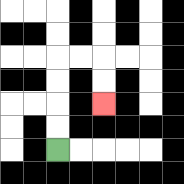{'start': '[2, 6]', 'end': '[4, 4]', 'path_directions': 'U,U,U,U,R,R,D,D', 'path_coordinates': '[[2, 6], [2, 5], [2, 4], [2, 3], [2, 2], [3, 2], [4, 2], [4, 3], [4, 4]]'}